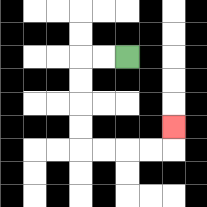{'start': '[5, 2]', 'end': '[7, 5]', 'path_directions': 'L,L,D,D,D,D,R,R,R,R,U', 'path_coordinates': '[[5, 2], [4, 2], [3, 2], [3, 3], [3, 4], [3, 5], [3, 6], [4, 6], [5, 6], [6, 6], [7, 6], [7, 5]]'}